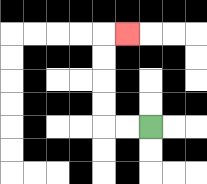{'start': '[6, 5]', 'end': '[5, 1]', 'path_directions': 'L,L,U,U,U,U,R', 'path_coordinates': '[[6, 5], [5, 5], [4, 5], [4, 4], [4, 3], [4, 2], [4, 1], [5, 1]]'}